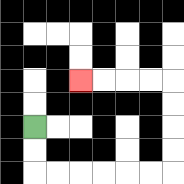{'start': '[1, 5]', 'end': '[3, 3]', 'path_directions': 'D,D,R,R,R,R,R,R,U,U,U,U,L,L,L,L', 'path_coordinates': '[[1, 5], [1, 6], [1, 7], [2, 7], [3, 7], [4, 7], [5, 7], [6, 7], [7, 7], [7, 6], [7, 5], [7, 4], [7, 3], [6, 3], [5, 3], [4, 3], [3, 3]]'}